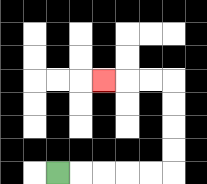{'start': '[2, 7]', 'end': '[4, 3]', 'path_directions': 'R,R,R,R,R,U,U,U,U,L,L,L', 'path_coordinates': '[[2, 7], [3, 7], [4, 7], [5, 7], [6, 7], [7, 7], [7, 6], [7, 5], [7, 4], [7, 3], [6, 3], [5, 3], [4, 3]]'}